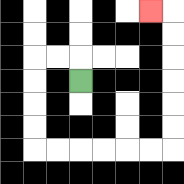{'start': '[3, 3]', 'end': '[6, 0]', 'path_directions': 'U,L,L,D,D,D,D,R,R,R,R,R,R,U,U,U,U,U,U,L', 'path_coordinates': '[[3, 3], [3, 2], [2, 2], [1, 2], [1, 3], [1, 4], [1, 5], [1, 6], [2, 6], [3, 6], [4, 6], [5, 6], [6, 6], [7, 6], [7, 5], [7, 4], [7, 3], [7, 2], [7, 1], [7, 0], [6, 0]]'}